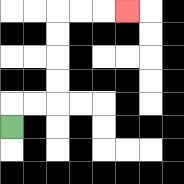{'start': '[0, 5]', 'end': '[5, 0]', 'path_directions': 'U,R,R,U,U,U,U,R,R,R', 'path_coordinates': '[[0, 5], [0, 4], [1, 4], [2, 4], [2, 3], [2, 2], [2, 1], [2, 0], [3, 0], [4, 0], [5, 0]]'}